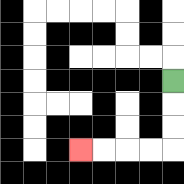{'start': '[7, 3]', 'end': '[3, 6]', 'path_directions': 'D,D,D,L,L,L,L', 'path_coordinates': '[[7, 3], [7, 4], [7, 5], [7, 6], [6, 6], [5, 6], [4, 6], [3, 6]]'}